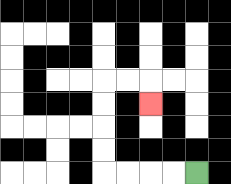{'start': '[8, 7]', 'end': '[6, 4]', 'path_directions': 'L,L,L,L,U,U,U,U,R,R,D', 'path_coordinates': '[[8, 7], [7, 7], [6, 7], [5, 7], [4, 7], [4, 6], [4, 5], [4, 4], [4, 3], [5, 3], [6, 3], [6, 4]]'}